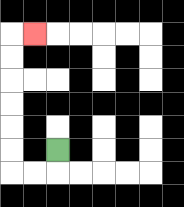{'start': '[2, 6]', 'end': '[1, 1]', 'path_directions': 'D,L,L,U,U,U,U,U,U,R', 'path_coordinates': '[[2, 6], [2, 7], [1, 7], [0, 7], [0, 6], [0, 5], [0, 4], [0, 3], [0, 2], [0, 1], [1, 1]]'}